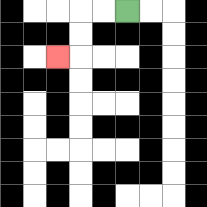{'start': '[5, 0]', 'end': '[2, 2]', 'path_directions': 'L,L,D,D,L', 'path_coordinates': '[[5, 0], [4, 0], [3, 0], [3, 1], [3, 2], [2, 2]]'}